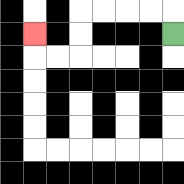{'start': '[7, 1]', 'end': '[1, 1]', 'path_directions': 'U,L,L,L,L,D,D,L,L,U', 'path_coordinates': '[[7, 1], [7, 0], [6, 0], [5, 0], [4, 0], [3, 0], [3, 1], [3, 2], [2, 2], [1, 2], [1, 1]]'}